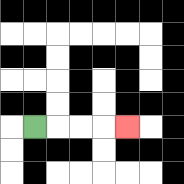{'start': '[1, 5]', 'end': '[5, 5]', 'path_directions': 'R,R,R,R', 'path_coordinates': '[[1, 5], [2, 5], [3, 5], [4, 5], [5, 5]]'}